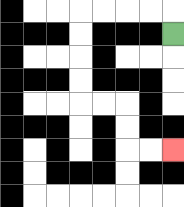{'start': '[7, 1]', 'end': '[7, 6]', 'path_directions': 'U,L,L,L,L,D,D,D,D,R,R,D,D,R,R', 'path_coordinates': '[[7, 1], [7, 0], [6, 0], [5, 0], [4, 0], [3, 0], [3, 1], [3, 2], [3, 3], [3, 4], [4, 4], [5, 4], [5, 5], [5, 6], [6, 6], [7, 6]]'}